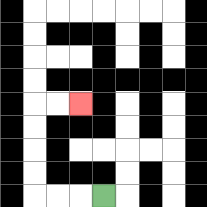{'start': '[4, 8]', 'end': '[3, 4]', 'path_directions': 'L,L,L,U,U,U,U,R,R', 'path_coordinates': '[[4, 8], [3, 8], [2, 8], [1, 8], [1, 7], [1, 6], [1, 5], [1, 4], [2, 4], [3, 4]]'}